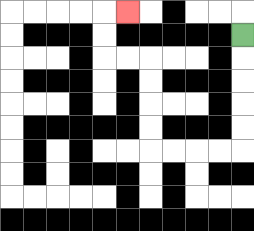{'start': '[10, 1]', 'end': '[5, 0]', 'path_directions': 'D,D,D,D,D,L,L,L,L,U,U,U,U,L,L,U,U,R', 'path_coordinates': '[[10, 1], [10, 2], [10, 3], [10, 4], [10, 5], [10, 6], [9, 6], [8, 6], [7, 6], [6, 6], [6, 5], [6, 4], [6, 3], [6, 2], [5, 2], [4, 2], [4, 1], [4, 0], [5, 0]]'}